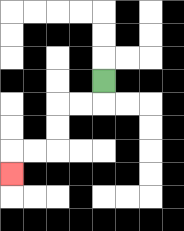{'start': '[4, 3]', 'end': '[0, 7]', 'path_directions': 'D,L,L,D,D,L,L,D', 'path_coordinates': '[[4, 3], [4, 4], [3, 4], [2, 4], [2, 5], [2, 6], [1, 6], [0, 6], [0, 7]]'}